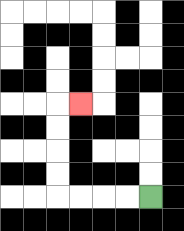{'start': '[6, 8]', 'end': '[3, 4]', 'path_directions': 'L,L,L,L,U,U,U,U,R', 'path_coordinates': '[[6, 8], [5, 8], [4, 8], [3, 8], [2, 8], [2, 7], [2, 6], [2, 5], [2, 4], [3, 4]]'}